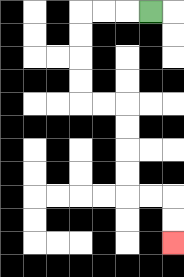{'start': '[6, 0]', 'end': '[7, 10]', 'path_directions': 'L,L,L,D,D,D,D,R,R,D,D,D,D,R,R,D,D', 'path_coordinates': '[[6, 0], [5, 0], [4, 0], [3, 0], [3, 1], [3, 2], [3, 3], [3, 4], [4, 4], [5, 4], [5, 5], [5, 6], [5, 7], [5, 8], [6, 8], [7, 8], [7, 9], [7, 10]]'}